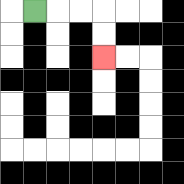{'start': '[1, 0]', 'end': '[4, 2]', 'path_directions': 'R,R,R,D,D', 'path_coordinates': '[[1, 0], [2, 0], [3, 0], [4, 0], [4, 1], [4, 2]]'}